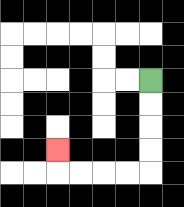{'start': '[6, 3]', 'end': '[2, 6]', 'path_directions': 'D,D,D,D,L,L,L,L,U', 'path_coordinates': '[[6, 3], [6, 4], [6, 5], [6, 6], [6, 7], [5, 7], [4, 7], [3, 7], [2, 7], [2, 6]]'}